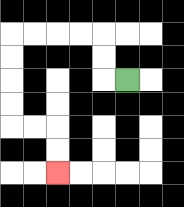{'start': '[5, 3]', 'end': '[2, 7]', 'path_directions': 'L,U,U,L,L,L,L,D,D,D,D,R,R,D,D', 'path_coordinates': '[[5, 3], [4, 3], [4, 2], [4, 1], [3, 1], [2, 1], [1, 1], [0, 1], [0, 2], [0, 3], [0, 4], [0, 5], [1, 5], [2, 5], [2, 6], [2, 7]]'}